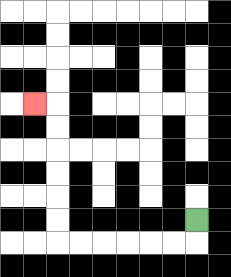{'start': '[8, 9]', 'end': '[1, 4]', 'path_directions': 'D,L,L,L,L,L,L,U,U,U,U,U,U,L', 'path_coordinates': '[[8, 9], [8, 10], [7, 10], [6, 10], [5, 10], [4, 10], [3, 10], [2, 10], [2, 9], [2, 8], [2, 7], [2, 6], [2, 5], [2, 4], [1, 4]]'}